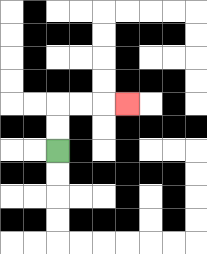{'start': '[2, 6]', 'end': '[5, 4]', 'path_directions': 'U,U,R,R,R', 'path_coordinates': '[[2, 6], [2, 5], [2, 4], [3, 4], [4, 4], [5, 4]]'}